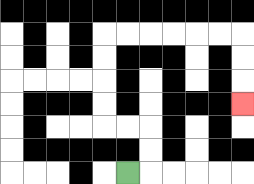{'start': '[5, 7]', 'end': '[10, 4]', 'path_directions': 'R,U,U,L,L,U,U,U,U,R,R,R,R,R,R,D,D,D', 'path_coordinates': '[[5, 7], [6, 7], [6, 6], [6, 5], [5, 5], [4, 5], [4, 4], [4, 3], [4, 2], [4, 1], [5, 1], [6, 1], [7, 1], [8, 1], [9, 1], [10, 1], [10, 2], [10, 3], [10, 4]]'}